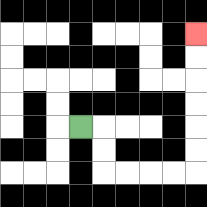{'start': '[3, 5]', 'end': '[8, 1]', 'path_directions': 'R,D,D,R,R,R,R,U,U,U,U,U,U', 'path_coordinates': '[[3, 5], [4, 5], [4, 6], [4, 7], [5, 7], [6, 7], [7, 7], [8, 7], [8, 6], [8, 5], [8, 4], [8, 3], [8, 2], [8, 1]]'}